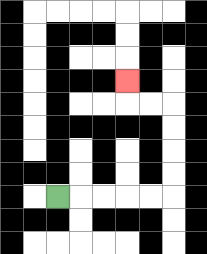{'start': '[2, 8]', 'end': '[5, 3]', 'path_directions': 'R,R,R,R,R,U,U,U,U,L,L,U', 'path_coordinates': '[[2, 8], [3, 8], [4, 8], [5, 8], [6, 8], [7, 8], [7, 7], [7, 6], [7, 5], [7, 4], [6, 4], [5, 4], [5, 3]]'}